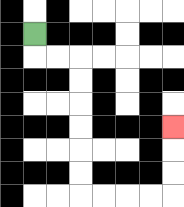{'start': '[1, 1]', 'end': '[7, 5]', 'path_directions': 'D,R,R,D,D,D,D,D,D,R,R,R,R,U,U,U', 'path_coordinates': '[[1, 1], [1, 2], [2, 2], [3, 2], [3, 3], [3, 4], [3, 5], [3, 6], [3, 7], [3, 8], [4, 8], [5, 8], [6, 8], [7, 8], [7, 7], [7, 6], [7, 5]]'}